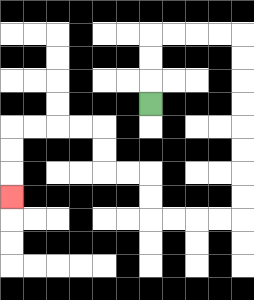{'start': '[6, 4]', 'end': '[0, 8]', 'path_directions': 'U,U,U,R,R,R,R,D,D,D,D,D,D,D,D,L,L,L,L,U,U,L,L,U,U,L,L,L,L,D,D,D', 'path_coordinates': '[[6, 4], [6, 3], [6, 2], [6, 1], [7, 1], [8, 1], [9, 1], [10, 1], [10, 2], [10, 3], [10, 4], [10, 5], [10, 6], [10, 7], [10, 8], [10, 9], [9, 9], [8, 9], [7, 9], [6, 9], [6, 8], [6, 7], [5, 7], [4, 7], [4, 6], [4, 5], [3, 5], [2, 5], [1, 5], [0, 5], [0, 6], [0, 7], [0, 8]]'}